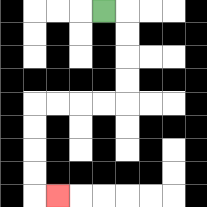{'start': '[4, 0]', 'end': '[2, 8]', 'path_directions': 'R,D,D,D,D,L,L,L,L,D,D,D,D,R', 'path_coordinates': '[[4, 0], [5, 0], [5, 1], [5, 2], [5, 3], [5, 4], [4, 4], [3, 4], [2, 4], [1, 4], [1, 5], [1, 6], [1, 7], [1, 8], [2, 8]]'}